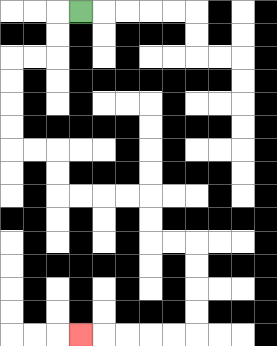{'start': '[3, 0]', 'end': '[3, 14]', 'path_directions': 'L,D,D,L,L,D,D,D,D,R,R,D,D,R,R,R,R,D,D,R,R,D,D,D,D,L,L,L,L,L', 'path_coordinates': '[[3, 0], [2, 0], [2, 1], [2, 2], [1, 2], [0, 2], [0, 3], [0, 4], [0, 5], [0, 6], [1, 6], [2, 6], [2, 7], [2, 8], [3, 8], [4, 8], [5, 8], [6, 8], [6, 9], [6, 10], [7, 10], [8, 10], [8, 11], [8, 12], [8, 13], [8, 14], [7, 14], [6, 14], [5, 14], [4, 14], [3, 14]]'}